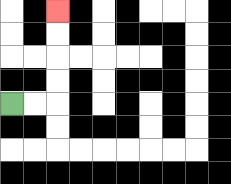{'start': '[0, 4]', 'end': '[2, 0]', 'path_directions': 'R,R,U,U,U,U', 'path_coordinates': '[[0, 4], [1, 4], [2, 4], [2, 3], [2, 2], [2, 1], [2, 0]]'}